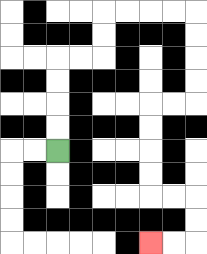{'start': '[2, 6]', 'end': '[6, 10]', 'path_directions': 'U,U,U,U,R,R,U,U,R,R,R,R,D,D,D,D,L,L,D,D,D,D,R,R,D,D,L,L', 'path_coordinates': '[[2, 6], [2, 5], [2, 4], [2, 3], [2, 2], [3, 2], [4, 2], [4, 1], [4, 0], [5, 0], [6, 0], [7, 0], [8, 0], [8, 1], [8, 2], [8, 3], [8, 4], [7, 4], [6, 4], [6, 5], [6, 6], [6, 7], [6, 8], [7, 8], [8, 8], [8, 9], [8, 10], [7, 10], [6, 10]]'}